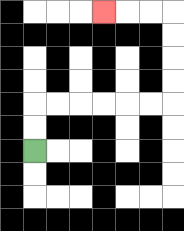{'start': '[1, 6]', 'end': '[4, 0]', 'path_directions': 'U,U,R,R,R,R,R,R,U,U,U,U,L,L,L', 'path_coordinates': '[[1, 6], [1, 5], [1, 4], [2, 4], [3, 4], [4, 4], [5, 4], [6, 4], [7, 4], [7, 3], [7, 2], [7, 1], [7, 0], [6, 0], [5, 0], [4, 0]]'}